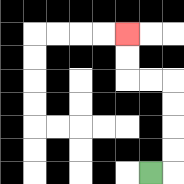{'start': '[6, 7]', 'end': '[5, 1]', 'path_directions': 'R,U,U,U,U,L,L,U,U', 'path_coordinates': '[[6, 7], [7, 7], [7, 6], [7, 5], [7, 4], [7, 3], [6, 3], [5, 3], [5, 2], [5, 1]]'}